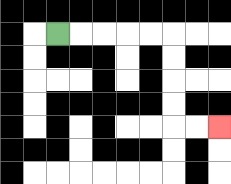{'start': '[2, 1]', 'end': '[9, 5]', 'path_directions': 'R,R,R,R,R,D,D,D,D,R,R', 'path_coordinates': '[[2, 1], [3, 1], [4, 1], [5, 1], [6, 1], [7, 1], [7, 2], [7, 3], [7, 4], [7, 5], [8, 5], [9, 5]]'}